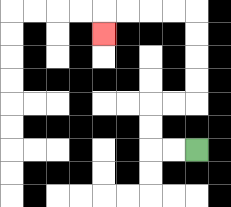{'start': '[8, 6]', 'end': '[4, 1]', 'path_directions': 'L,L,U,U,R,R,U,U,U,U,L,L,L,L,D', 'path_coordinates': '[[8, 6], [7, 6], [6, 6], [6, 5], [6, 4], [7, 4], [8, 4], [8, 3], [8, 2], [8, 1], [8, 0], [7, 0], [6, 0], [5, 0], [4, 0], [4, 1]]'}